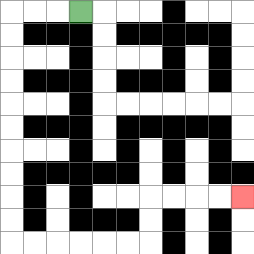{'start': '[3, 0]', 'end': '[10, 8]', 'path_directions': 'L,L,L,D,D,D,D,D,D,D,D,D,D,R,R,R,R,R,R,U,U,R,R,R,R', 'path_coordinates': '[[3, 0], [2, 0], [1, 0], [0, 0], [0, 1], [0, 2], [0, 3], [0, 4], [0, 5], [0, 6], [0, 7], [0, 8], [0, 9], [0, 10], [1, 10], [2, 10], [3, 10], [4, 10], [5, 10], [6, 10], [6, 9], [6, 8], [7, 8], [8, 8], [9, 8], [10, 8]]'}